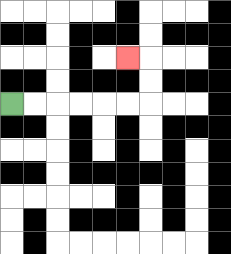{'start': '[0, 4]', 'end': '[5, 2]', 'path_directions': 'R,R,R,R,R,R,U,U,L', 'path_coordinates': '[[0, 4], [1, 4], [2, 4], [3, 4], [4, 4], [5, 4], [6, 4], [6, 3], [6, 2], [5, 2]]'}